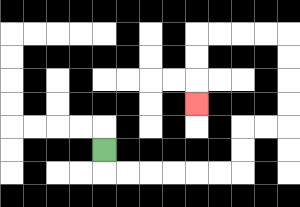{'start': '[4, 6]', 'end': '[8, 4]', 'path_directions': 'D,R,R,R,R,R,R,U,U,R,R,U,U,U,U,L,L,L,L,D,D,D', 'path_coordinates': '[[4, 6], [4, 7], [5, 7], [6, 7], [7, 7], [8, 7], [9, 7], [10, 7], [10, 6], [10, 5], [11, 5], [12, 5], [12, 4], [12, 3], [12, 2], [12, 1], [11, 1], [10, 1], [9, 1], [8, 1], [8, 2], [8, 3], [8, 4]]'}